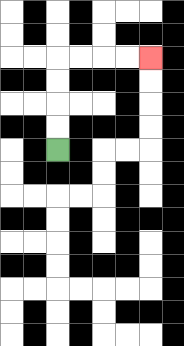{'start': '[2, 6]', 'end': '[6, 2]', 'path_directions': 'U,U,U,U,R,R,R,R', 'path_coordinates': '[[2, 6], [2, 5], [2, 4], [2, 3], [2, 2], [3, 2], [4, 2], [5, 2], [6, 2]]'}